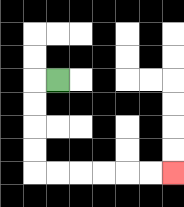{'start': '[2, 3]', 'end': '[7, 7]', 'path_directions': 'L,D,D,D,D,R,R,R,R,R,R', 'path_coordinates': '[[2, 3], [1, 3], [1, 4], [1, 5], [1, 6], [1, 7], [2, 7], [3, 7], [4, 7], [5, 7], [6, 7], [7, 7]]'}